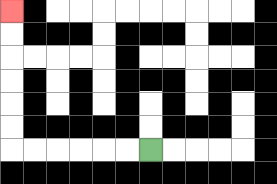{'start': '[6, 6]', 'end': '[0, 0]', 'path_directions': 'L,L,L,L,L,L,U,U,U,U,U,U', 'path_coordinates': '[[6, 6], [5, 6], [4, 6], [3, 6], [2, 6], [1, 6], [0, 6], [0, 5], [0, 4], [0, 3], [0, 2], [0, 1], [0, 0]]'}